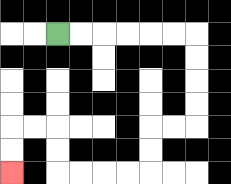{'start': '[2, 1]', 'end': '[0, 7]', 'path_directions': 'R,R,R,R,R,R,D,D,D,D,L,L,D,D,L,L,L,L,U,U,L,L,D,D', 'path_coordinates': '[[2, 1], [3, 1], [4, 1], [5, 1], [6, 1], [7, 1], [8, 1], [8, 2], [8, 3], [8, 4], [8, 5], [7, 5], [6, 5], [6, 6], [6, 7], [5, 7], [4, 7], [3, 7], [2, 7], [2, 6], [2, 5], [1, 5], [0, 5], [0, 6], [0, 7]]'}